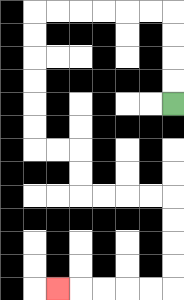{'start': '[7, 4]', 'end': '[2, 12]', 'path_directions': 'U,U,U,U,L,L,L,L,L,L,D,D,D,D,D,D,R,R,D,D,R,R,R,R,D,D,D,D,L,L,L,L,L', 'path_coordinates': '[[7, 4], [7, 3], [7, 2], [7, 1], [7, 0], [6, 0], [5, 0], [4, 0], [3, 0], [2, 0], [1, 0], [1, 1], [1, 2], [1, 3], [1, 4], [1, 5], [1, 6], [2, 6], [3, 6], [3, 7], [3, 8], [4, 8], [5, 8], [6, 8], [7, 8], [7, 9], [7, 10], [7, 11], [7, 12], [6, 12], [5, 12], [4, 12], [3, 12], [2, 12]]'}